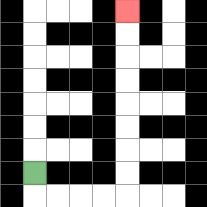{'start': '[1, 7]', 'end': '[5, 0]', 'path_directions': 'D,R,R,R,R,U,U,U,U,U,U,U,U', 'path_coordinates': '[[1, 7], [1, 8], [2, 8], [3, 8], [4, 8], [5, 8], [5, 7], [5, 6], [5, 5], [5, 4], [5, 3], [5, 2], [5, 1], [5, 0]]'}